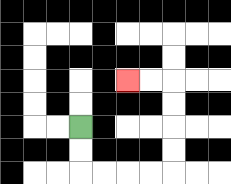{'start': '[3, 5]', 'end': '[5, 3]', 'path_directions': 'D,D,R,R,R,R,U,U,U,U,L,L', 'path_coordinates': '[[3, 5], [3, 6], [3, 7], [4, 7], [5, 7], [6, 7], [7, 7], [7, 6], [7, 5], [7, 4], [7, 3], [6, 3], [5, 3]]'}